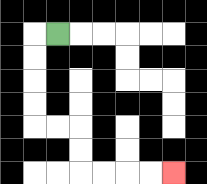{'start': '[2, 1]', 'end': '[7, 7]', 'path_directions': 'L,D,D,D,D,R,R,D,D,R,R,R,R', 'path_coordinates': '[[2, 1], [1, 1], [1, 2], [1, 3], [1, 4], [1, 5], [2, 5], [3, 5], [3, 6], [3, 7], [4, 7], [5, 7], [6, 7], [7, 7]]'}